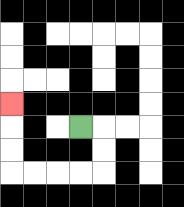{'start': '[3, 5]', 'end': '[0, 4]', 'path_directions': 'R,D,D,L,L,L,L,U,U,U', 'path_coordinates': '[[3, 5], [4, 5], [4, 6], [4, 7], [3, 7], [2, 7], [1, 7], [0, 7], [0, 6], [0, 5], [0, 4]]'}